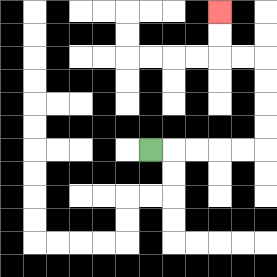{'start': '[6, 6]', 'end': '[9, 0]', 'path_directions': 'R,R,R,R,R,U,U,U,U,L,L,U,U', 'path_coordinates': '[[6, 6], [7, 6], [8, 6], [9, 6], [10, 6], [11, 6], [11, 5], [11, 4], [11, 3], [11, 2], [10, 2], [9, 2], [9, 1], [9, 0]]'}